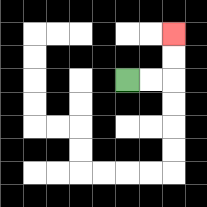{'start': '[5, 3]', 'end': '[7, 1]', 'path_directions': 'R,R,U,U', 'path_coordinates': '[[5, 3], [6, 3], [7, 3], [7, 2], [7, 1]]'}